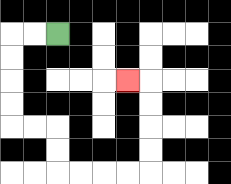{'start': '[2, 1]', 'end': '[5, 3]', 'path_directions': 'L,L,D,D,D,D,R,R,D,D,R,R,R,R,U,U,U,U,L', 'path_coordinates': '[[2, 1], [1, 1], [0, 1], [0, 2], [0, 3], [0, 4], [0, 5], [1, 5], [2, 5], [2, 6], [2, 7], [3, 7], [4, 7], [5, 7], [6, 7], [6, 6], [6, 5], [6, 4], [6, 3], [5, 3]]'}